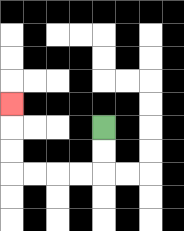{'start': '[4, 5]', 'end': '[0, 4]', 'path_directions': 'D,D,L,L,L,L,U,U,U', 'path_coordinates': '[[4, 5], [4, 6], [4, 7], [3, 7], [2, 7], [1, 7], [0, 7], [0, 6], [0, 5], [0, 4]]'}